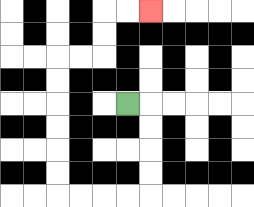{'start': '[5, 4]', 'end': '[6, 0]', 'path_directions': 'R,D,D,D,D,L,L,L,L,U,U,U,U,U,U,R,R,U,U,R,R', 'path_coordinates': '[[5, 4], [6, 4], [6, 5], [6, 6], [6, 7], [6, 8], [5, 8], [4, 8], [3, 8], [2, 8], [2, 7], [2, 6], [2, 5], [2, 4], [2, 3], [2, 2], [3, 2], [4, 2], [4, 1], [4, 0], [5, 0], [6, 0]]'}